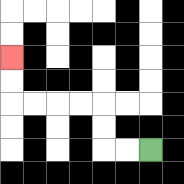{'start': '[6, 6]', 'end': '[0, 2]', 'path_directions': 'L,L,U,U,L,L,L,L,U,U', 'path_coordinates': '[[6, 6], [5, 6], [4, 6], [4, 5], [4, 4], [3, 4], [2, 4], [1, 4], [0, 4], [0, 3], [0, 2]]'}